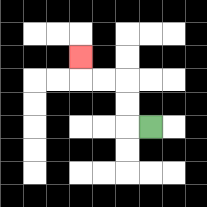{'start': '[6, 5]', 'end': '[3, 2]', 'path_directions': 'L,U,U,L,L,U', 'path_coordinates': '[[6, 5], [5, 5], [5, 4], [5, 3], [4, 3], [3, 3], [3, 2]]'}